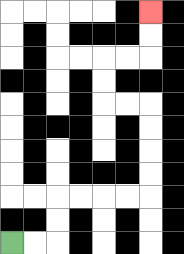{'start': '[0, 10]', 'end': '[6, 0]', 'path_directions': 'R,R,U,U,R,R,R,R,U,U,U,U,L,L,U,U,R,R,U,U', 'path_coordinates': '[[0, 10], [1, 10], [2, 10], [2, 9], [2, 8], [3, 8], [4, 8], [5, 8], [6, 8], [6, 7], [6, 6], [6, 5], [6, 4], [5, 4], [4, 4], [4, 3], [4, 2], [5, 2], [6, 2], [6, 1], [6, 0]]'}